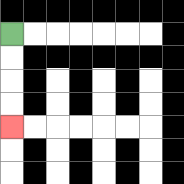{'start': '[0, 1]', 'end': '[0, 5]', 'path_directions': 'D,D,D,D', 'path_coordinates': '[[0, 1], [0, 2], [0, 3], [0, 4], [0, 5]]'}